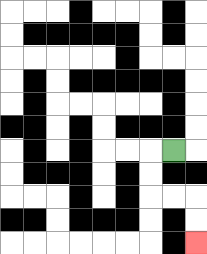{'start': '[7, 6]', 'end': '[8, 10]', 'path_directions': 'L,D,D,R,R,D,D', 'path_coordinates': '[[7, 6], [6, 6], [6, 7], [6, 8], [7, 8], [8, 8], [8, 9], [8, 10]]'}